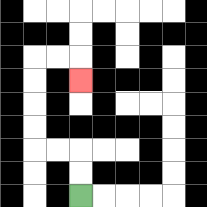{'start': '[3, 8]', 'end': '[3, 3]', 'path_directions': 'U,U,L,L,U,U,U,U,R,R,D', 'path_coordinates': '[[3, 8], [3, 7], [3, 6], [2, 6], [1, 6], [1, 5], [1, 4], [1, 3], [1, 2], [2, 2], [3, 2], [3, 3]]'}